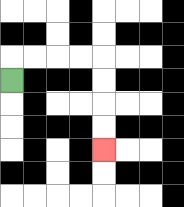{'start': '[0, 3]', 'end': '[4, 6]', 'path_directions': 'U,R,R,R,R,D,D,D,D', 'path_coordinates': '[[0, 3], [0, 2], [1, 2], [2, 2], [3, 2], [4, 2], [4, 3], [4, 4], [4, 5], [4, 6]]'}